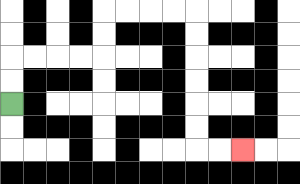{'start': '[0, 4]', 'end': '[10, 6]', 'path_directions': 'U,U,R,R,R,R,U,U,R,R,R,R,D,D,D,D,D,D,R,R', 'path_coordinates': '[[0, 4], [0, 3], [0, 2], [1, 2], [2, 2], [3, 2], [4, 2], [4, 1], [4, 0], [5, 0], [6, 0], [7, 0], [8, 0], [8, 1], [8, 2], [8, 3], [8, 4], [8, 5], [8, 6], [9, 6], [10, 6]]'}